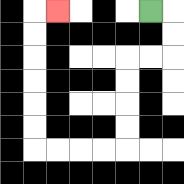{'start': '[6, 0]', 'end': '[2, 0]', 'path_directions': 'R,D,D,L,L,D,D,D,D,L,L,L,L,U,U,U,U,U,U,R', 'path_coordinates': '[[6, 0], [7, 0], [7, 1], [7, 2], [6, 2], [5, 2], [5, 3], [5, 4], [5, 5], [5, 6], [4, 6], [3, 6], [2, 6], [1, 6], [1, 5], [1, 4], [1, 3], [1, 2], [1, 1], [1, 0], [2, 0]]'}